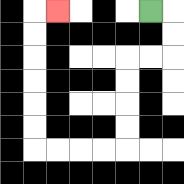{'start': '[6, 0]', 'end': '[2, 0]', 'path_directions': 'R,D,D,L,L,D,D,D,D,L,L,L,L,U,U,U,U,U,U,R', 'path_coordinates': '[[6, 0], [7, 0], [7, 1], [7, 2], [6, 2], [5, 2], [5, 3], [5, 4], [5, 5], [5, 6], [4, 6], [3, 6], [2, 6], [1, 6], [1, 5], [1, 4], [1, 3], [1, 2], [1, 1], [1, 0], [2, 0]]'}